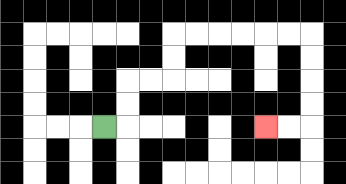{'start': '[4, 5]', 'end': '[11, 5]', 'path_directions': 'R,U,U,R,R,U,U,R,R,R,R,R,R,D,D,D,D,L,L', 'path_coordinates': '[[4, 5], [5, 5], [5, 4], [5, 3], [6, 3], [7, 3], [7, 2], [7, 1], [8, 1], [9, 1], [10, 1], [11, 1], [12, 1], [13, 1], [13, 2], [13, 3], [13, 4], [13, 5], [12, 5], [11, 5]]'}